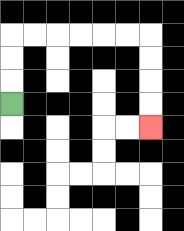{'start': '[0, 4]', 'end': '[6, 5]', 'path_directions': 'U,U,U,R,R,R,R,R,R,D,D,D,D', 'path_coordinates': '[[0, 4], [0, 3], [0, 2], [0, 1], [1, 1], [2, 1], [3, 1], [4, 1], [5, 1], [6, 1], [6, 2], [6, 3], [6, 4], [6, 5]]'}